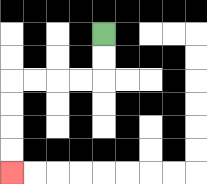{'start': '[4, 1]', 'end': '[0, 7]', 'path_directions': 'D,D,L,L,L,L,D,D,D,D', 'path_coordinates': '[[4, 1], [4, 2], [4, 3], [3, 3], [2, 3], [1, 3], [0, 3], [0, 4], [0, 5], [0, 6], [0, 7]]'}